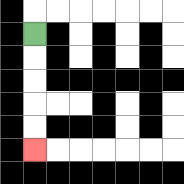{'start': '[1, 1]', 'end': '[1, 6]', 'path_directions': 'D,D,D,D,D', 'path_coordinates': '[[1, 1], [1, 2], [1, 3], [1, 4], [1, 5], [1, 6]]'}